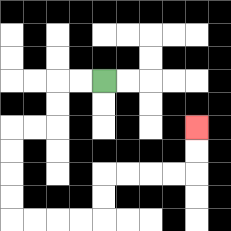{'start': '[4, 3]', 'end': '[8, 5]', 'path_directions': 'L,L,D,D,L,L,D,D,D,D,R,R,R,R,U,U,R,R,R,R,U,U', 'path_coordinates': '[[4, 3], [3, 3], [2, 3], [2, 4], [2, 5], [1, 5], [0, 5], [0, 6], [0, 7], [0, 8], [0, 9], [1, 9], [2, 9], [3, 9], [4, 9], [4, 8], [4, 7], [5, 7], [6, 7], [7, 7], [8, 7], [8, 6], [8, 5]]'}